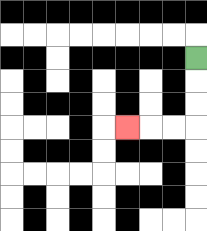{'start': '[8, 2]', 'end': '[5, 5]', 'path_directions': 'D,D,D,L,L,L', 'path_coordinates': '[[8, 2], [8, 3], [8, 4], [8, 5], [7, 5], [6, 5], [5, 5]]'}